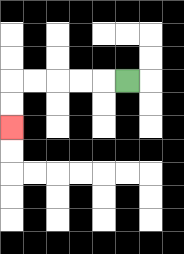{'start': '[5, 3]', 'end': '[0, 5]', 'path_directions': 'L,L,L,L,L,D,D', 'path_coordinates': '[[5, 3], [4, 3], [3, 3], [2, 3], [1, 3], [0, 3], [0, 4], [0, 5]]'}